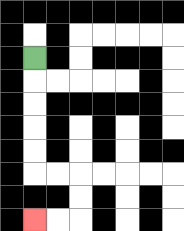{'start': '[1, 2]', 'end': '[1, 9]', 'path_directions': 'D,D,D,D,D,R,R,D,D,L,L', 'path_coordinates': '[[1, 2], [1, 3], [1, 4], [1, 5], [1, 6], [1, 7], [2, 7], [3, 7], [3, 8], [3, 9], [2, 9], [1, 9]]'}